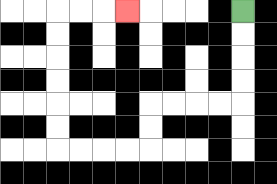{'start': '[10, 0]', 'end': '[5, 0]', 'path_directions': 'D,D,D,D,L,L,L,L,D,D,L,L,L,L,U,U,U,U,U,U,R,R,R', 'path_coordinates': '[[10, 0], [10, 1], [10, 2], [10, 3], [10, 4], [9, 4], [8, 4], [7, 4], [6, 4], [6, 5], [6, 6], [5, 6], [4, 6], [3, 6], [2, 6], [2, 5], [2, 4], [2, 3], [2, 2], [2, 1], [2, 0], [3, 0], [4, 0], [5, 0]]'}